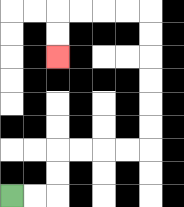{'start': '[0, 8]', 'end': '[2, 2]', 'path_directions': 'R,R,U,U,R,R,R,R,U,U,U,U,U,U,L,L,L,L,D,D', 'path_coordinates': '[[0, 8], [1, 8], [2, 8], [2, 7], [2, 6], [3, 6], [4, 6], [5, 6], [6, 6], [6, 5], [6, 4], [6, 3], [6, 2], [6, 1], [6, 0], [5, 0], [4, 0], [3, 0], [2, 0], [2, 1], [2, 2]]'}